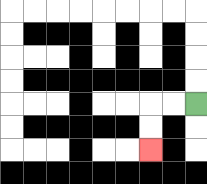{'start': '[8, 4]', 'end': '[6, 6]', 'path_directions': 'L,L,D,D', 'path_coordinates': '[[8, 4], [7, 4], [6, 4], [6, 5], [6, 6]]'}